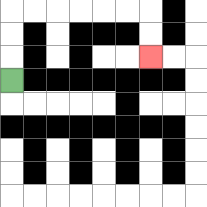{'start': '[0, 3]', 'end': '[6, 2]', 'path_directions': 'U,U,U,R,R,R,R,R,R,D,D', 'path_coordinates': '[[0, 3], [0, 2], [0, 1], [0, 0], [1, 0], [2, 0], [3, 0], [4, 0], [5, 0], [6, 0], [6, 1], [6, 2]]'}